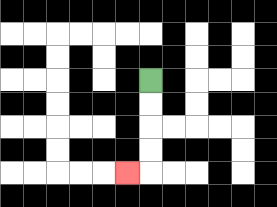{'start': '[6, 3]', 'end': '[5, 7]', 'path_directions': 'D,D,D,D,L', 'path_coordinates': '[[6, 3], [6, 4], [6, 5], [6, 6], [6, 7], [5, 7]]'}